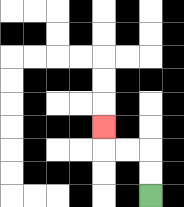{'start': '[6, 8]', 'end': '[4, 5]', 'path_directions': 'U,U,L,L,U', 'path_coordinates': '[[6, 8], [6, 7], [6, 6], [5, 6], [4, 6], [4, 5]]'}